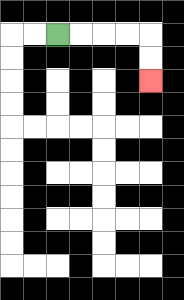{'start': '[2, 1]', 'end': '[6, 3]', 'path_directions': 'R,R,R,R,D,D', 'path_coordinates': '[[2, 1], [3, 1], [4, 1], [5, 1], [6, 1], [6, 2], [6, 3]]'}